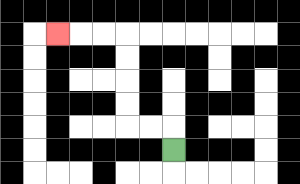{'start': '[7, 6]', 'end': '[2, 1]', 'path_directions': 'U,L,L,U,U,U,U,L,L,L', 'path_coordinates': '[[7, 6], [7, 5], [6, 5], [5, 5], [5, 4], [5, 3], [5, 2], [5, 1], [4, 1], [3, 1], [2, 1]]'}